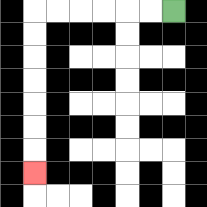{'start': '[7, 0]', 'end': '[1, 7]', 'path_directions': 'L,L,L,L,L,L,D,D,D,D,D,D,D', 'path_coordinates': '[[7, 0], [6, 0], [5, 0], [4, 0], [3, 0], [2, 0], [1, 0], [1, 1], [1, 2], [1, 3], [1, 4], [1, 5], [1, 6], [1, 7]]'}